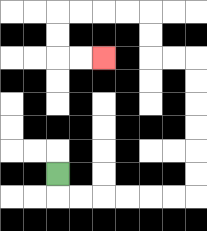{'start': '[2, 7]', 'end': '[4, 2]', 'path_directions': 'D,R,R,R,R,R,R,U,U,U,U,U,U,L,L,U,U,L,L,L,L,D,D,R,R', 'path_coordinates': '[[2, 7], [2, 8], [3, 8], [4, 8], [5, 8], [6, 8], [7, 8], [8, 8], [8, 7], [8, 6], [8, 5], [8, 4], [8, 3], [8, 2], [7, 2], [6, 2], [6, 1], [6, 0], [5, 0], [4, 0], [3, 0], [2, 0], [2, 1], [2, 2], [3, 2], [4, 2]]'}